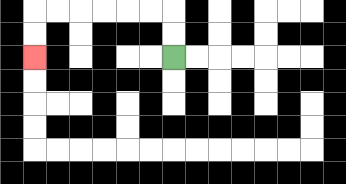{'start': '[7, 2]', 'end': '[1, 2]', 'path_directions': 'U,U,L,L,L,L,L,L,D,D', 'path_coordinates': '[[7, 2], [7, 1], [7, 0], [6, 0], [5, 0], [4, 0], [3, 0], [2, 0], [1, 0], [1, 1], [1, 2]]'}